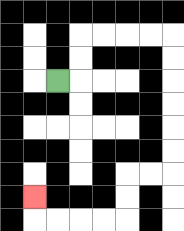{'start': '[2, 3]', 'end': '[1, 8]', 'path_directions': 'R,U,U,R,R,R,R,D,D,D,D,D,D,L,L,D,D,L,L,L,L,U', 'path_coordinates': '[[2, 3], [3, 3], [3, 2], [3, 1], [4, 1], [5, 1], [6, 1], [7, 1], [7, 2], [7, 3], [7, 4], [7, 5], [7, 6], [7, 7], [6, 7], [5, 7], [5, 8], [5, 9], [4, 9], [3, 9], [2, 9], [1, 9], [1, 8]]'}